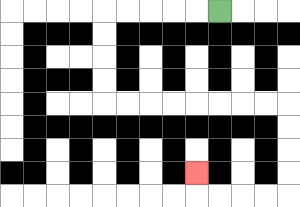{'start': '[9, 0]', 'end': '[8, 7]', 'path_directions': 'L,L,L,L,L,D,D,D,D,R,R,R,R,R,R,R,R,D,D,D,D,L,L,L,L,U', 'path_coordinates': '[[9, 0], [8, 0], [7, 0], [6, 0], [5, 0], [4, 0], [4, 1], [4, 2], [4, 3], [4, 4], [5, 4], [6, 4], [7, 4], [8, 4], [9, 4], [10, 4], [11, 4], [12, 4], [12, 5], [12, 6], [12, 7], [12, 8], [11, 8], [10, 8], [9, 8], [8, 8], [8, 7]]'}